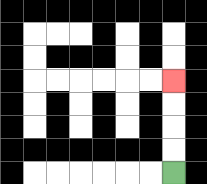{'start': '[7, 7]', 'end': '[7, 3]', 'path_directions': 'U,U,U,U', 'path_coordinates': '[[7, 7], [7, 6], [7, 5], [7, 4], [7, 3]]'}